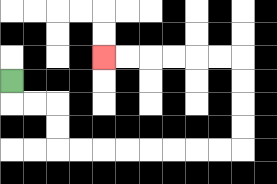{'start': '[0, 3]', 'end': '[4, 2]', 'path_directions': 'D,R,R,D,D,R,R,R,R,R,R,R,R,U,U,U,U,L,L,L,L,L,L', 'path_coordinates': '[[0, 3], [0, 4], [1, 4], [2, 4], [2, 5], [2, 6], [3, 6], [4, 6], [5, 6], [6, 6], [7, 6], [8, 6], [9, 6], [10, 6], [10, 5], [10, 4], [10, 3], [10, 2], [9, 2], [8, 2], [7, 2], [6, 2], [5, 2], [4, 2]]'}